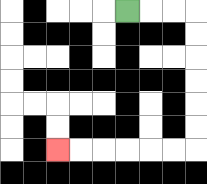{'start': '[5, 0]', 'end': '[2, 6]', 'path_directions': 'R,R,R,D,D,D,D,D,D,L,L,L,L,L,L', 'path_coordinates': '[[5, 0], [6, 0], [7, 0], [8, 0], [8, 1], [8, 2], [8, 3], [8, 4], [8, 5], [8, 6], [7, 6], [6, 6], [5, 6], [4, 6], [3, 6], [2, 6]]'}